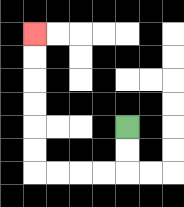{'start': '[5, 5]', 'end': '[1, 1]', 'path_directions': 'D,D,L,L,L,L,U,U,U,U,U,U', 'path_coordinates': '[[5, 5], [5, 6], [5, 7], [4, 7], [3, 7], [2, 7], [1, 7], [1, 6], [1, 5], [1, 4], [1, 3], [1, 2], [1, 1]]'}